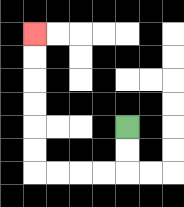{'start': '[5, 5]', 'end': '[1, 1]', 'path_directions': 'D,D,L,L,L,L,U,U,U,U,U,U', 'path_coordinates': '[[5, 5], [5, 6], [5, 7], [4, 7], [3, 7], [2, 7], [1, 7], [1, 6], [1, 5], [1, 4], [1, 3], [1, 2], [1, 1]]'}